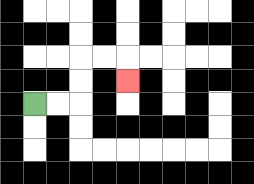{'start': '[1, 4]', 'end': '[5, 3]', 'path_directions': 'R,R,U,U,R,R,D', 'path_coordinates': '[[1, 4], [2, 4], [3, 4], [3, 3], [3, 2], [4, 2], [5, 2], [5, 3]]'}